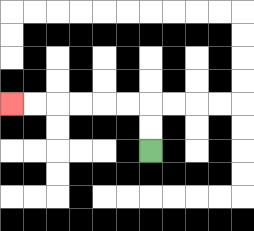{'start': '[6, 6]', 'end': '[0, 4]', 'path_directions': 'U,U,L,L,L,L,L,L', 'path_coordinates': '[[6, 6], [6, 5], [6, 4], [5, 4], [4, 4], [3, 4], [2, 4], [1, 4], [0, 4]]'}